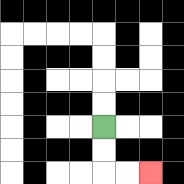{'start': '[4, 5]', 'end': '[6, 7]', 'path_directions': 'D,D,R,R', 'path_coordinates': '[[4, 5], [4, 6], [4, 7], [5, 7], [6, 7]]'}